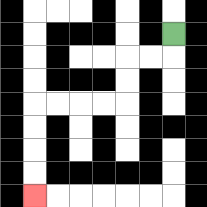{'start': '[7, 1]', 'end': '[1, 8]', 'path_directions': 'D,L,L,D,D,L,L,L,L,D,D,D,D', 'path_coordinates': '[[7, 1], [7, 2], [6, 2], [5, 2], [5, 3], [5, 4], [4, 4], [3, 4], [2, 4], [1, 4], [1, 5], [1, 6], [1, 7], [1, 8]]'}